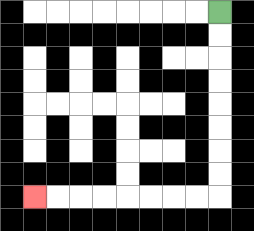{'start': '[9, 0]', 'end': '[1, 8]', 'path_directions': 'D,D,D,D,D,D,D,D,L,L,L,L,L,L,L,L', 'path_coordinates': '[[9, 0], [9, 1], [9, 2], [9, 3], [9, 4], [9, 5], [9, 6], [9, 7], [9, 8], [8, 8], [7, 8], [6, 8], [5, 8], [4, 8], [3, 8], [2, 8], [1, 8]]'}